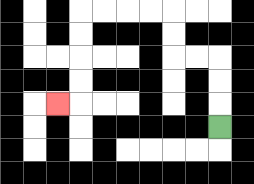{'start': '[9, 5]', 'end': '[2, 4]', 'path_directions': 'U,U,U,L,L,U,U,L,L,L,L,D,D,D,D,L', 'path_coordinates': '[[9, 5], [9, 4], [9, 3], [9, 2], [8, 2], [7, 2], [7, 1], [7, 0], [6, 0], [5, 0], [4, 0], [3, 0], [3, 1], [3, 2], [3, 3], [3, 4], [2, 4]]'}